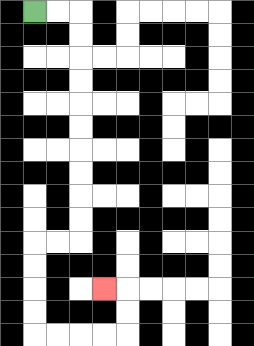{'start': '[1, 0]', 'end': '[4, 12]', 'path_directions': 'R,R,D,D,D,D,D,D,D,D,D,D,L,L,D,D,D,D,R,R,R,R,U,U,L', 'path_coordinates': '[[1, 0], [2, 0], [3, 0], [3, 1], [3, 2], [3, 3], [3, 4], [3, 5], [3, 6], [3, 7], [3, 8], [3, 9], [3, 10], [2, 10], [1, 10], [1, 11], [1, 12], [1, 13], [1, 14], [2, 14], [3, 14], [4, 14], [5, 14], [5, 13], [5, 12], [4, 12]]'}